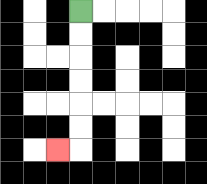{'start': '[3, 0]', 'end': '[2, 6]', 'path_directions': 'D,D,D,D,D,D,L', 'path_coordinates': '[[3, 0], [3, 1], [3, 2], [3, 3], [3, 4], [3, 5], [3, 6], [2, 6]]'}